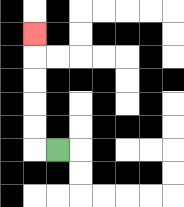{'start': '[2, 6]', 'end': '[1, 1]', 'path_directions': 'L,U,U,U,U,U', 'path_coordinates': '[[2, 6], [1, 6], [1, 5], [1, 4], [1, 3], [1, 2], [1, 1]]'}